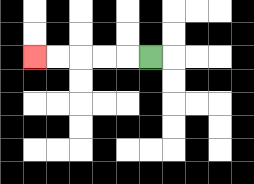{'start': '[6, 2]', 'end': '[1, 2]', 'path_directions': 'L,L,L,L,L', 'path_coordinates': '[[6, 2], [5, 2], [4, 2], [3, 2], [2, 2], [1, 2]]'}